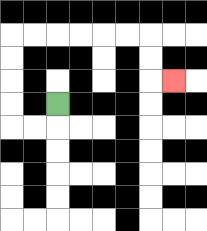{'start': '[2, 4]', 'end': '[7, 3]', 'path_directions': 'D,L,L,U,U,U,U,R,R,R,R,R,R,D,D,R', 'path_coordinates': '[[2, 4], [2, 5], [1, 5], [0, 5], [0, 4], [0, 3], [0, 2], [0, 1], [1, 1], [2, 1], [3, 1], [4, 1], [5, 1], [6, 1], [6, 2], [6, 3], [7, 3]]'}